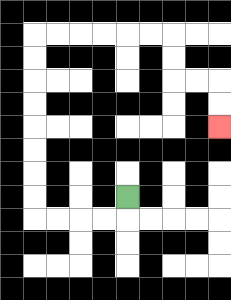{'start': '[5, 8]', 'end': '[9, 5]', 'path_directions': 'D,L,L,L,L,U,U,U,U,U,U,U,U,R,R,R,R,R,R,D,D,R,R,D,D', 'path_coordinates': '[[5, 8], [5, 9], [4, 9], [3, 9], [2, 9], [1, 9], [1, 8], [1, 7], [1, 6], [1, 5], [1, 4], [1, 3], [1, 2], [1, 1], [2, 1], [3, 1], [4, 1], [5, 1], [6, 1], [7, 1], [7, 2], [7, 3], [8, 3], [9, 3], [9, 4], [9, 5]]'}